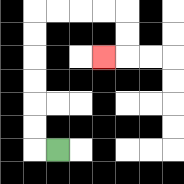{'start': '[2, 6]', 'end': '[4, 2]', 'path_directions': 'L,U,U,U,U,U,U,R,R,R,R,D,D,L', 'path_coordinates': '[[2, 6], [1, 6], [1, 5], [1, 4], [1, 3], [1, 2], [1, 1], [1, 0], [2, 0], [3, 0], [4, 0], [5, 0], [5, 1], [5, 2], [4, 2]]'}